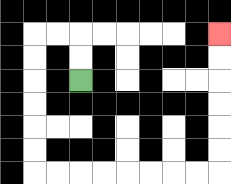{'start': '[3, 3]', 'end': '[9, 1]', 'path_directions': 'U,U,L,L,D,D,D,D,D,D,R,R,R,R,R,R,R,R,U,U,U,U,U,U', 'path_coordinates': '[[3, 3], [3, 2], [3, 1], [2, 1], [1, 1], [1, 2], [1, 3], [1, 4], [1, 5], [1, 6], [1, 7], [2, 7], [3, 7], [4, 7], [5, 7], [6, 7], [7, 7], [8, 7], [9, 7], [9, 6], [9, 5], [9, 4], [9, 3], [9, 2], [9, 1]]'}